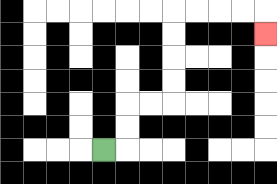{'start': '[4, 6]', 'end': '[11, 1]', 'path_directions': 'R,U,U,R,R,U,U,U,U,R,R,R,R,D', 'path_coordinates': '[[4, 6], [5, 6], [5, 5], [5, 4], [6, 4], [7, 4], [7, 3], [7, 2], [7, 1], [7, 0], [8, 0], [9, 0], [10, 0], [11, 0], [11, 1]]'}